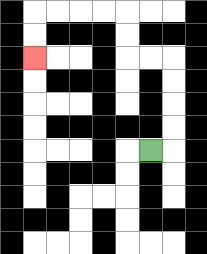{'start': '[6, 6]', 'end': '[1, 2]', 'path_directions': 'R,U,U,U,U,L,L,U,U,L,L,L,L,D,D', 'path_coordinates': '[[6, 6], [7, 6], [7, 5], [7, 4], [7, 3], [7, 2], [6, 2], [5, 2], [5, 1], [5, 0], [4, 0], [3, 0], [2, 0], [1, 0], [1, 1], [1, 2]]'}